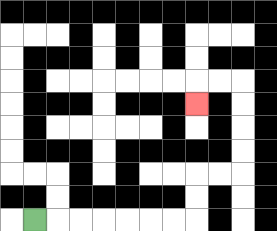{'start': '[1, 9]', 'end': '[8, 4]', 'path_directions': 'R,R,R,R,R,R,R,U,U,R,R,U,U,U,U,L,L,D', 'path_coordinates': '[[1, 9], [2, 9], [3, 9], [4, 9], [5, 9], [6, 9], [7, 9], [8, 9], [8, 8], [8, 7], [9, 7], [10, 7], [10, 6], [10, 5], [10, 4], [10, 3], [9, 3], [8, 3], [8, 4]]'}